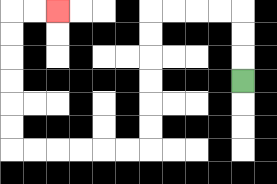{'start': '[10, 3]', 'end': '[2, 0]', 'path_directions': 'U,U,U,L,L,L,L,D,D,D,D,D,D,L,L,L,L,L,L,U,U,U,U,U,U,R,R', 'path_coordinates': '[[10, 3], [10, 2], [10, 1], [10, 0], [9, 0], [8, 0], [7, 0], [6, 0], [6, 1], [6, 2], [6, 3], [6, 4], [6, 5], [6, 6], [5, 6], [4, 6], [3, 6], [2, 6], [1, 6], [0, 6], [0, 5], [0, 4], [0, 3], [0, 2], [0, 1], [0, 0], [1, 0], [2, 0]]'}